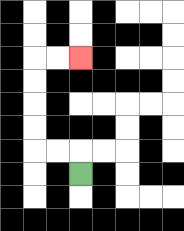{'start': '[3, 7]', 'end': '[3, 2]', 'path_directions': 'U,L,L,U,U,U,U,R,R', 'path_coordinates': '[[3, 7], [3, 6], [2, 6], [1, 6], [1, 5], [1, 4], [1, 3], [1, 2], [2, 2], [3, 2]]'}